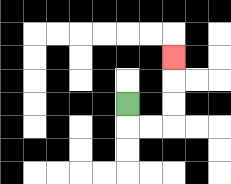{'start': '[5, 4]', 'end': '[7, 2]', 'path_directions': 'D,R,R,U,U,U', 'path_coordinates': '[[5, 4], [5, 5], [6, 5], [7, 5], [7, 4], [7, 3], [7, 2]]'}